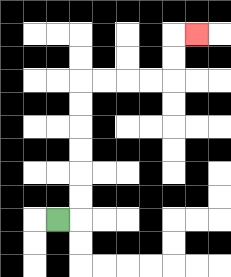{'start': '[2, 9]', 'end': '[8, 1]', 'path_directions': 'R,U,U,U,U,U,U,R,R,R,R,U,U,R', 'path_coordinates': '[[2, 9], [3, 9], [3, 8], [3, 7], [3, 6], [3, 5], [3, 4], [3, 3], [4, 3], [5, 3], [6, 3], [7, 3], [7, 2], [7, 1], [8, 1]]'}